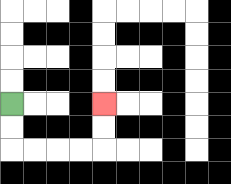{'start': '[0, 4]', 'end': '[4, 4]', 'path_directions': 'D,D,R,R,R,R,U,U', 'path_coordinates': '[[0, 4], [0, 5], [0, 6], [1, 6], [2, 6], [3, 6], [4, 6], [4, 5], [4, 4]]'}